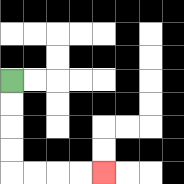{'start': '[0, 3]', 'end': '[4, 7]', 'path_directions': 'D,D,D,D,R,R,R,R', 'path_coordinates': '[[0, 3], [0, 4], [0, 5], [0, 6], [0, 7], [1, 7], [2, 7], [3, 7], [4, 7]]'}